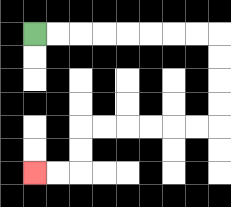{'start': '[1, 1]', 'end': '[1, 7]', 'path_directions': 'R,R,R,R,R,R,R,R,D,D,D,D,L,L,L,L,L,L,D,D,L,L', 'path_coordinates': '[[1, 1], [2, 1], [3, 1], [4, 1], [5, 1], [6, 1], [7, 1], [8, 1], [9, 1], [9, 2], [9, 3], [9, 4], [9, 5], [8, 5], [7, 5], [6, 5], [5, 5], [4, 5], [3, 5], [3, 6], [3, 7], [2, 7], [1, 7]]'}